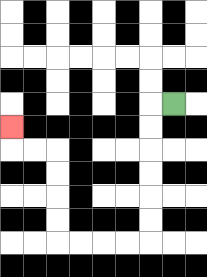{'start': '[7, 4]', 'end': '[0, 5]', 'path_directions': 'L,D,D,D,D,D,D,L,L,L,L,U,U,U,U,L,L,U', 'path_coordinates': '[[7, 4], [6, 4], [6, 5], [6, 6], [6, 7], [6, 8], [6, 9], [6, 10], [5, 10], [4, 10], [3, 10], [2, 10], [2, 9], [2, 8], [2, 7], [2, 6], [1, 6], [0, 6], [0, 5]]'}